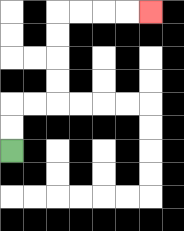{'start': '[0, 6]', 'end': '[6, 0]', 'path_directions': 'U,U,R,R,U,U,U,U,R,R,R,R', 'path_coordinates': '[[0, 6], [0, 5], [0, 4], [1, 4], [2, 4], [2, 3], [2, 2], [2, 1], [2, 0], [3, 0], [4, 0], [5, 0], [6, 0]]'}